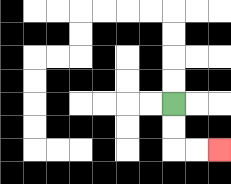{'start': '[7, 4]', 'end': '[9, 6]', 'path_directions': 'D,D,R,R', 'path_coordinates': '[[7, 4], [7, 5], [7, 6], [8, 6], [9, 6]]'}